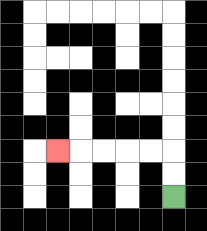{'start': '[7, 8]', 'end': '[2, 6]', 'path_directions': 'U,U,L,L,L,L,L', 'path_coordinates': '[[7, 8], [7, 7], [7, 6], [6, 6], [5, 6], [4, 6], [3, 6], [2, 6]]'}